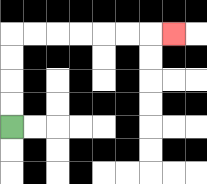{'start': '[0, 5]', 'end': '[7, 1]', 'path_directions': 'U,U,U,U,R,R,R,R,R,R,R', 'path_coordinates': '[[0, 5], [0, 4], [0, 3], [0, 2], [0, 1], [1, 1], [2, 1], [3, 1], [4, 1], [5, 1], [6, 1], [7, 1]]'}